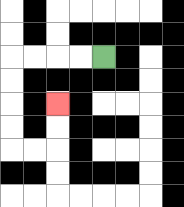{'start': '[4, 2]', 'end': '[2, 4]', 'path_directions': 'L,L,L,L,D,D,D,D,R,R,U,U', 'path_coordinates': '[[4, 2], [3, 2], [2, 2], [1, 2], [0, 2], [0, 3], [0, 4], [0, 5], [0, 6], [1, 6], [2, 6], [2, 5], [2, 4]]'}